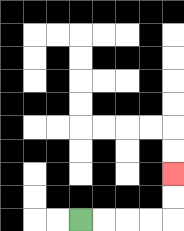{'start': '[3, 9]', 'end': '[7, 7]', 'path_directions': 'R,R,R,R,U,U', 'path_coordinates': '[[3, 9], [4, 9], [5, 9], [6, 9], [7, 9], [7, 8], [7, 7]]'}